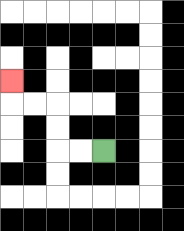{'start': '[4, 6]', 'end': '[0, 3]', 'path_directions': 'L,L,U,U,L,L,U', 'path_coordinates': '[[4, 6], [3, 6], [2, 6], [2, 5], [2, 4], [1, 4], [0, 4], [0, 3]]'}